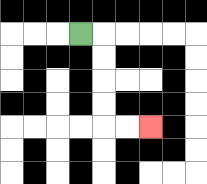{'start': '[3, 1]', 'end': '[6, 5]', 'path_directions': 'R,D,D,D,D,R,R', 'path_coordinates': '[[3, 1], [4, 1], [4, 2], [4, 3], [4, 4], [4, 5], [5, 5], [6, 5]]'}